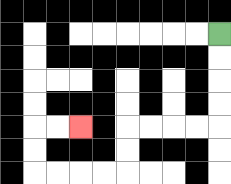{'start': '[9, 1]', 'end': '[3, 5]', 'path_directions': 'D,D,D,D,L,L,L,L,D,D,L,L,L,L,U,U,R,R', 'path_coordinates': '[[9, 1], [9, 2], [9, 3], [9, 4], [9, 5], [8, 5], [7, 5], [6, 5], [5, 5], [5, 6], [5, 7], [4, 7], [3, 7], [2, 7], [1, 7], [1, 6], [1, 5], [2, 5], [3, 5]]'}